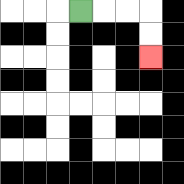{'start': '[3, 0]', 'end': '[6, 2]', 'path_directions': 'R,R,R,D,D', 'path_coordinates': '[[3, 0], [4, 0], [5, 0], [6, 0], [6, 1], [6, 2]]'}